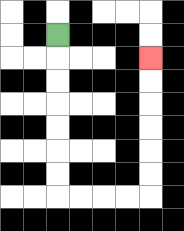{'start': '[2, 1]', 'end': '[6, 2]', 'path_directions': 'D,D,D,D,D,D,D,R,R,R,R,U,U,U,U,U,U', 'path_coordinates': '[[2, 1], [2, 2], [2, 3], [2, 4], [2, 5], [2, 6], [2, 7], [2, 8], [3, 8], [4, 8], [5, 8], [6, 8], [6, 7], [6, 6], [6, 5], [6, 4], [6, 3], [6, 2]]'}